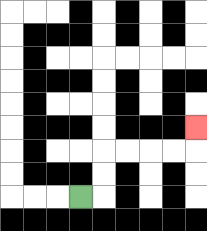{'start': '[3, 8]', 'end': '[8, 5]', 'path_directions': 'R,U,U,R,R,R,R,U', 'path_coordinates': '[[3, 8], [4, 8], [4, 7], [4, 6], [5, 6], [6, 6], [7, 6], [8, 6], [8, 5]]'}